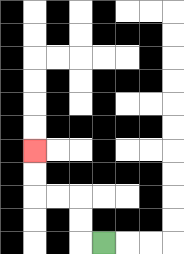{'start': '[4, 10]', 'end': '[1, 6]', 'path_directions': 'L,U,U,L,L,U,U', 'path_coordinates': '[[4, 10], [3, 10], [3, 9], [3, 8], [2, 8], [1, 8], [1, 7], [1, 6]]'}